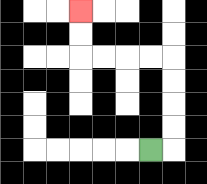{'start': '[6, 6]', 'end': '[3, 0]', 'path_directions': 'R,U,U,U,U,L,L,L,L,U,U', 'path_coordinates': '[[6, 6], [7, 6], [7, 5], [7, 4], [7, 3], [7, 2], [6, 2], [5, 2], [4, 2], [3, 2], [3, 1], [3, 0]]'}